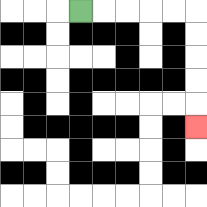{'start': '[3, 0]', 'end': '[8, 5]', 'path_directions': 'R,R,R,R,R,D,D,D,D,D', 'path_coordinates': '[[3, 0], [4, 0], [5, 0], [6, 0], [7, 0], [8, 0], [8, 1], [8, 2], [8, 3], [8, 4], [8, 5]]'}